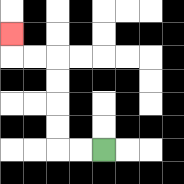{'start': '[4, 6]', 'end': '[0, 1]', 'path_directions': 'L,L,U,U,U,U,L,L,U', 'path_coordinates': '[[4, 6], [3, 6], [2, 6], [2, 5], [2, 4], [2, 3], [2, 2], [1, 2], [0, 2], [0, 1]]'}